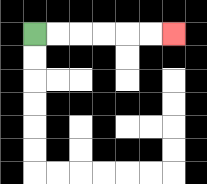{'start': '[1, 1]', 'end': '[7, 1]', 'path_directions': 'R,R,R,R,R,R', 'path_coordinates': '[[1, 1], [2, 1], [3, 1], [4, 1], [5, 1], [6, 1], [7, 1]]'}